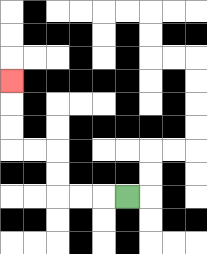{'start': '[5, 8]', 'end': '[0, 3]', 'path_directions': 'L,L,L,U,U,L,L,U,U,U', 'path_coordinates': '[[5, 8], [4, 8], [3, 8], [2, 8], [2, 7], [2, 6], [1, 6], [0, 6], [0, 5], [0, 4], [0, 3]]'}